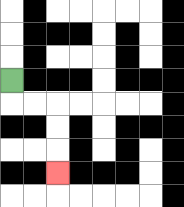{'start': '[0, 3]', 'end': '[2, 7]', 'path_directions': 'D,R,R,D,D,D', 'path_coordinates': '[[0, 3], [0, 4], [1, 4], [2, 4], [2, 5], [2, 6], [2, 7]]'}